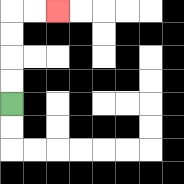{'start': '[0, 4]', 'end': '[2, 0]', 'path_directions': 'U,U,U,U,R,R', 'path_coordinates': '[[0, 4], [0, 3], [0, 2], [0, 1], [0, 0], [1, 0], [2, 0]]'}